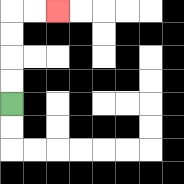{'start': '[0, 4]', 'end': '[2, 0]', 'path_directions': 'U,U,U,U,R,R', 'path_coordinates': '[[0, 4], [0, 3], [0, 2], [0, 1], [0, 0], [1, 0], [2, 0]]'}